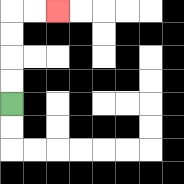{'start': '[0, 4]', 'end': '[2, 0]', 'path_directions': 'U,U,U,U,R,R', 'path_coordinates': '[[0, 4], [0, 3], [0, 2], [0, 1], [0, 0], [1, 0], [2, 0]]'}